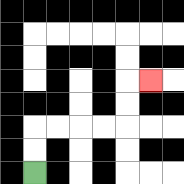{'start': '[1, 7]', 'end': '[6, 3]', 'path_directions': 'U,U,R,R,R,R,U,U,R', 'path_coordinates': '[[1, 7], [1, 6], [1, 5], [2, 5], [3, 5], [4, 5], [5, 5], [5, 4], [5, 3], [6, 3]]'}